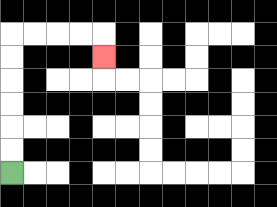{'start': '[0, 7]', 'end': '[4, 2]', 'path_directions': 'U,U,U,U,U,U,R,R,R,R,D', 'path_coordinates': '[[0, 7], [0, 6], [0, 5], [0, 4], [0, 3], [0, 2], [0, 1], [1, 1], [2, 1], [3, 1], [4, 1], [4, 2]]'}